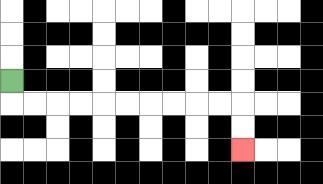{'start': '[0, 3]', 'end': '[10, 6]', 'path_directions': 'D,R,R,R,R,R,R,R,R,R,R,D,D', 'path_coordinates': '[[0, 3], [0, 4], [1, 4], [2, 4], [3, 4], [4, 4], [5, 4], [6, 4], [7, 4], [8, 4], [9, 4], [10, 4], [10, 5], [10, 6]]'}